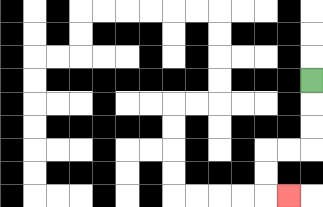{'start': '[13, 3]', 'end': '[12, 8]', 'path_directions': 'D,D,D,L,L,D,D,R', 'path_coordinates': '[[13, 3], [13, 4], [13, 5], [13, 6], [12, 6], [11, 6], [11, 7], [11, 8], [12, 8]]'}